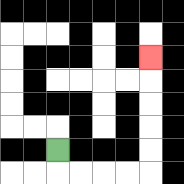{'start': '[2, 6]', 'end': '[6, 2]', 'path_directions': 'D,R,R,R,R,U,U,U,U,U', 'path_coordinates': '[[2, 6], [2, 7], [3, 7], [4, 7], [5, 7], [6, 7], [6, 6], [6, 5], [6, 4], [6, 3], [6, 2]]'}